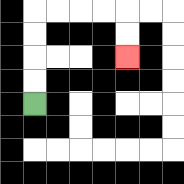{'start': '[1, 4]', 'end': '[5, 2]', 'path_directions': 'U,U,U,U,R,R,R,R,D,D', 'path_coordinates': '[[1, 4], [1, 3], [1, 2], [1, 1], [1, 0], [2, 0], [3, 0], [4, 0], [5, 0], [5, 1], [5, 2]]'}